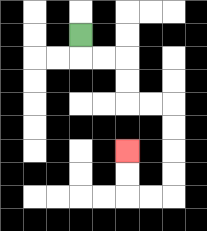{'start': '[3, 1]', 'end': '[5, 6]', 'path_directions': 'D,R,R,D,D,R,R,D,D,D,D,L,L,U,U', 'path_coordinates': '[[3, 1], [3, 2], [4, 2], [5, 2], [5, 3], [5, 4], [6, 4], [7, 4], [7, 5], [7, 6], [7, 7], [7, 8], [6, 8], [5, 8], [5, 7], [5, 6]]'}